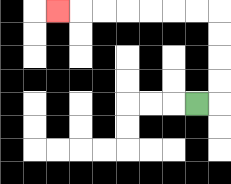{'start': '[8, 4]', 'end': '[2, 0]', 'path_directions': 'R,U,U,U,U,L,L,L,L,L,L,L', 'path_coordinates': '[[8, 4], [9, 4], [9, 3], [9, 2], [9, 1], [9, 0], [8, 0], [7, 0], [6, 0], [5, 0], [4, 0], [3, 0], [2, 0]]'}